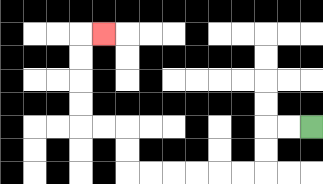{'start': '[13, 5]', 'end': '[4, 1]', 'path_directions': 'L,L,D,D,L,L,L,L,L,L,U,U,L,L,U,U,U,U,R', 'path_coordinates': '[[13, 5], [12, 5], [11, 5], [11, 6], [11, 7], [10, 7], [9, 7], [8, 7], [7, 7], [6, 7], [5, 7], [5, 6], [5, 5], [4, 5], [3, 5], [3, 4], [3, 3], [3, 2], [3, 1], [4, 1]]'}